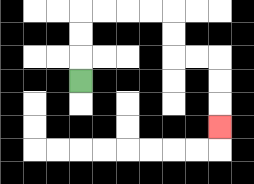{'start': '[3, 3]', 'end': '[9, 5]', 'path_directions': 'U,U,U,R,R,R,R,D,D,R,R,D,D,D', 'path_coordinates': '[[3, 3], [3, 2], [3, 1], [3, 0], [4, 0], [5, 0], [6, 0], [7, 0], [7, 1], [7, 2], [8, 2], [9, 2], [9, 3], [9, 4], [9, 5]]'}